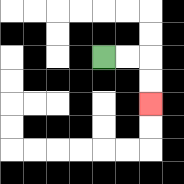{'start': '[4, 2]', 'end': '[6, 4]', 'path_directions': 'R,R,D,D', 'path_coordinates': '[[4, 2], [5, 2], [6, 2], [6, 3], [6, 4]]'}